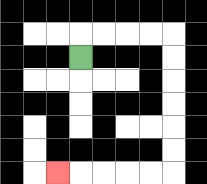{'start': '[3, 2]', 'end': '[2, 7]', 'path_directions': 'U,R,R,R,R,D,D,D,D,D,D,L,L,L,L,L', 'path_coordinates': '[[3, 2], [3, 1], [4, 1], [5, 1], [6, 1], [7, 1], [7, 2], [7, 3], [7, 4], [7, 5], [7, 6], [7, 7], [6, 7], [5, 7], [4, 7], [3, 7], [2, 7]]'}